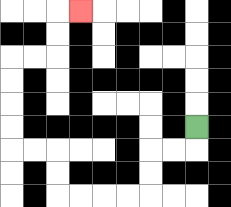{'start': '[8, 5]', 'end': '[3, 0]', 'path_directions': 'D,L,L,D,D,L,L,L,L,U,U,L,L,U,U,U,U,R,R,U,U,R', 'path_coordinates': '[[8, 5], [8, 6], [7, 6], [6, 6], [6, 7], [6, 8], [5, 8], [4, 8], [3, 8], [2, 8], [2, 7], [2, 6], [1, 6], [0, 6], [0, 5], [0, 4], [0, 3], [0, 2], [1, 2], [2, 2], [2, 1], [2, 0], [3, 0]]'}